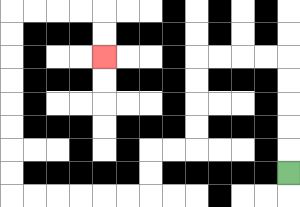{'start': '[12, 7]', 'end': '[4, 2]', 'path_directions': 'U,U,U,U,U,L,L,L,L,D,D,D,D,L,L,D,D,L,L,L,L,L,L,U,U,U,U,U,U,U,U,R,R,R,R,D,D', 'path_coordinates': '[[12, 7], [12, 6], [12, 5], [12, 4], [12, 3], [12, 2], [11, 2], [10, 2], [9, 2], [8, 2], [8, 3], [8, 4], [8, 5], [8, 6], [7, 6], [6, 6], [6, 7], [6, 8], [5, 8], [4, 8], [3, 8], [2, 8], [1, 8], [0, 8], [0, 7], [0, 6], [0, 5], [0, 4], [0, 3], [0, 2], [0, 1], [0, 0], [1, 0], [2, 0], [3, 0], [4, 0], [4, 1], [4, 2]]'}